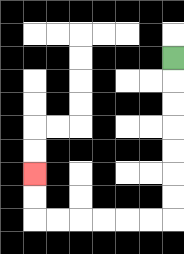{'start': '[7, 2]', 'end': '[1, 7]', 'path_directions': 'D,D,D,D,D,D,D,L,L,L,L,L,L,U,U', 'path_coordinates': '[[7, 2], [7, 3], [7, 4], [7, 5], [7, 6], [7, 7], [7, 8], [7, 9], [6, 9], [5, 9], [4, 9], [3, 9], [2, 9], [1, 9], [1, 8], [1, 7]]'}